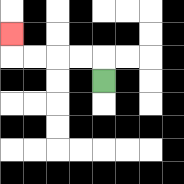{'start': '[4, 3]', 'end': '[0, 1]', 'path_directions': 'U,L,L,L,L,U', 'path_coordinates': '[[4, 3], [4, 2], [3, 2], [2, 2], [1, 2], [0, 2], [0, 1]]'}